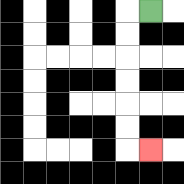{'start': '[6, 0]', 'end': '[6, 6]', 'path_directions': 'L,D,D,D,D,D,D,R', 'path_coordinates': '[[6, 0], [5, 0], [5, 1], [5, 2], [5, 3], [5, 4], [5, 5], [5, 6], [6, 6]]'}